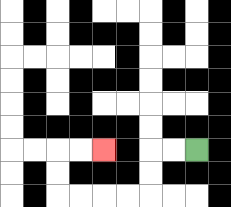{'start': '[8, 6]', 'end': '[4, 6]', 'path_directions': 'L,L,D,D,L,L,L,L,U,U,R,R', 'path_coordinates': '[[8, 6], [7, 6], [6, 6], [6, 7], [6, 8], [5, 8], [4, 8], [3, 8], [2, 8], [2, 7], [2, 6], [3, 6], [4, 6]]'}